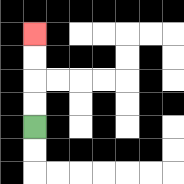{'start': '[1, 5]', 'end': '[1, 1]', 'path_directions': 'U,U,U,U', 'path_coordinates': '[[1, 5], [1, 4], [1, 3], [1, 2], [1, 1]]'}